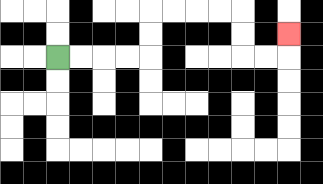{'start': '[2, 2]', 'end': '[12, 1]', 'path_directions': 'R,R,R,R,U,U,R,R,R,R,D,D,R,R,U', 'path_coordinates': '[[2, 2], [3, 2], [4, 2], [5, 2], [6, 2], [6, 1], [6, 0], [7, 0], [8, 0], [9, 0], [10, 0], [10, 1], [10, 2], [11, 2], [12, 2], [12, 1]]'}